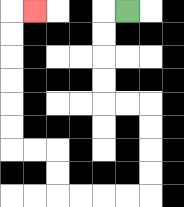{'start': '[5, 0]', 'end': '[1, 0]', 'path_directions': 'L,D,D,D,D,R,R,D,D,D,D,L,L,L,L,U,U,L,L,U,U,U,U,U,U,R', 'path_coordinates': '[[5, 0], [4, 0], [4, 1], [4, 2], [4, 3], [4, 4], [5, 4], [6, 4], [6, 5], [6, 6], [6, 7], [6, 8], [5, 8], [4, 8], [3, 8], [2, 8], [2, 7], [2, 6], [1, 6], [0, 6], [0, 5], [0, 4], [0, 3], [0, 2], [0, 1], [0, 0], [1, 0]]'}